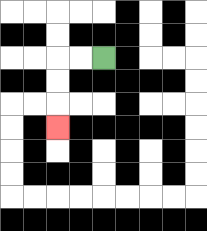{'start': '[4, 2]', 'end': '[2, 5]', 'path_directions': 'L,L,D,D,D', 'path_coordinates': '[[4, 2], [3, 2], [2, 2], [2, 3], [2, 4], [2, 5]]'}